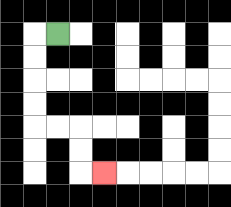{'start': '[2, 1]', 'end': '[4, 7]', 'path_directions': 'L,D,D,D,D,R,R,D,D,R', 'path_coordinates': '[[2, 1], [1, 1], [1, 2], [1, 3], [1, 4], [1, 5], [2, 5], [3, 5], [3, 6], [3, 7], [4, 7]]'}